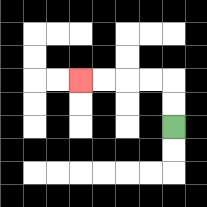{'start': '[7, 5]', 'end': '[3, 3]', 'path_directions': 'U,U,L,L,L,L', 'path_coordinates': '[[7, 5], [7, 4], [7, 3], [6, 3], [5, 3], [4, 3], [3, 3]]'}